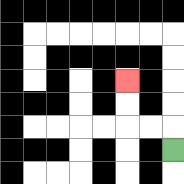{'start': '[7, 6]', 'end': '[5, 3]', 'path_directions': 'U,L,L,U,U', 'path_coordinates': '[[7, 6], [7, 5], [6, 5], [5, 5], [5, 4], [5, 3]]'}